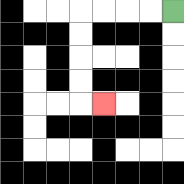{'start': '[7, 0]', 'end': '[4, 4]', 'path_directions': 'L,L,L,L,D,D,D,D,R', 'path_coordinates': '[[7, 0], [6, 0], [5, 0], [4, 0], [3, 0], [3, 1], [3, 2], [3, 3], [3, 4], [4, 4]]'}